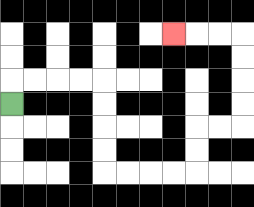{'start': '[0, 4]', 'end': '[7, 1]', 'path_directions': 'U,R,R,R,R,D,D,D,D,R,R,R,R,U,U,R,R,U,U,U,U,L,L,L', 'path_coordinates': '[[0, 4], [0, 3], [1, 3], [2, 3], [3, 3], [4, 3], [4, 4], [4, 5], [4, 6], [4, 7], [5, 7], [6, 7], [7, 7], [8, 7], [8, 6], [8, 5], [9, 5], [10, 5], [10, 4], [10, 3], [10, 2], [10, 1], [9, 1], [8, 1], [7, 1]]'}